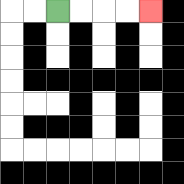{'start': '[2, 0]', 'end': '[6, 0]', 'path_directions': 'R,R,R,R', 'path_coordinates': '[[2, 0], [3, 0], [4, 0], [5, 0], [6, 0]]'}